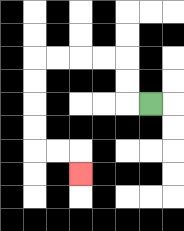{'start': '[6, 4]', 'end': '[3, 7]', 'path_directions': 'L,U,U,L,L,L,L,D,D,D,D,R,R,D', 'path_coordinates': '[[6, 4], [5, 4], [5, 3], [5, 2], [4, 2], [3, 2], [2, 2], [1, 2], [1, 3], [1, 4], [1, 5], [1, 6], [2, 6], [3, 6], [3, 7]]'}